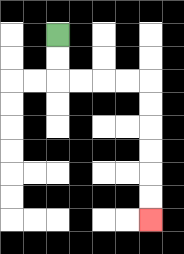{'start': '[2, 1]', 'end': '[6, 9]', 'path_directions': 'D,D,R,R,R,R,D,D,D,D,D,D', 'path_coordinates': '[[2, 1], [2, 2], [2, 3], [3, 3], [4, 3], [5, 3], [6, 3], [6, 4], [6, 5], [6, 6], [6, 7], [6, 8], [6, 9]]'}